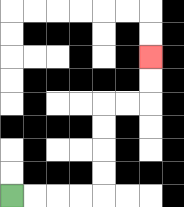{'start': '[0, 8]', 'end': '[6, 2]', 'path_directions': 'R,R,R,R,U,U,U,U,R,R,U,U', 'path_coordinates': '[[0, 8], [1, 8], [2, 8], [3, 8], [4, 8], [4, 7], [4, 6], [4, 5], [4, 4], [5, 4], [6, 4], [6, 3], [6, 2]]'}